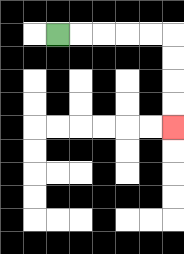{'start': '[2, 1]', 'end': '[7, 5]', 'path_directions': 'R,R,R,R,R,D,D,D,D', 'path_coordinates': '[[2, 1], [3, 1], [4, 1], [5, 1], [6, 1], [7, 1], [7, 2], [7, 3], [7, 4], [7, 5]]'}